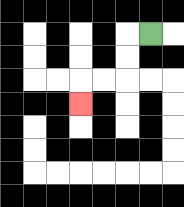{'start': '[6, 1]', 'end': '[3, 4]', 'path_directions': 'L,D,D,L,L,D', 'path_coordinates': '[[6, 1], [5, 1], [5, 2], [5, 3], [4, 3], [3, 3], [3, 4]]'}